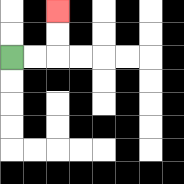{'start': '[0, 2]', 'end': '[2, 0]', 'path_directions': 'R,R,U,U', 'path_coordinates': '[[0, 2], [1, 2], [2, 2], [2, 1], [2, 0]]'}